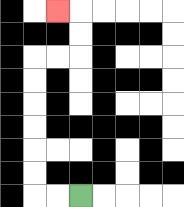{'start': '[3, 8]', 'end': '[2, 0]', 'path_directions': 'L,L,U,U,U,U,U,U,R,R,U,U,L', 'path_coordinates': '[[3, 8], [2, 8], [1, 8], [1, 7], [1, 6], [1, 5], [1, 4], [1, 3], [1, 2], [2, 2], [3, 2], [3, 1], [3, 0], [2, 0]]'}